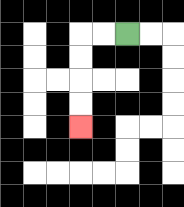{'start': '[5, 1]', 'end': '[3, 5]', 'path_directions': 'L,L,D,D,D,D', 'path_coordinates': '[[5, 1], [4, 1], [3, 1], [3, 2], [3, 3], [3, 4], [3, 5]]'}